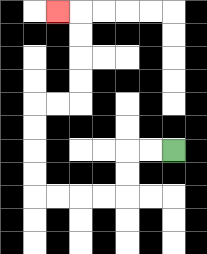{'start': '[7, 6]', 'end': '[2, 0]', 'path_directions': 'L,L,D,D,L,L,L,L,U,U,U,U,R,R,U,U,U,U,L', 'path_coordinates': '[[7, 6], [6, 6], [5, 6], [5, 7], [5, 8], [4, 8], [3, 8], [2, 8], [1, 8], [1, 7], [1, 6], [1, 5], [1, 4], [2, 4], [3, 4], [3, 3], [3, 2], [3, 1], [3, 0], [2, 0]]'}